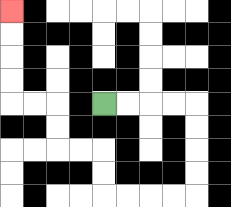{'start': '[4, 4]', 'end': '[0, 0]', 'path_directions': 'R,R,R,R,D,D,D,D,L,L,L,L,U,U,L,L,U,U,L,L,U,U,U,U', 'path_coordinates': '[[4, 4], [5, 4], [6, 4], [7, 4], [8, 4], [8, 5], [8, 6], [8, 7], [8, 8], [7, 8], [6, 8], [5, 8], [4, 8], [4, 7], [4, 6], [3, 6], [2, 6], [2, 5], [2, 4], [1, 4], [0, 4], [0, 3], [0, 2], [0, 1], [0, 0]]'}